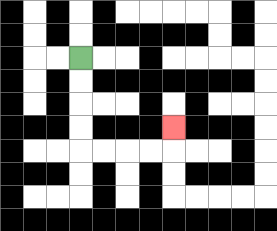{'start': '[3, 2]', 'end': '[7, 5]', 'path_directions': 'D,D,D,D,R,R,R,R,U', 'path_coordinates': '[[3, 2], [3, 3], [3, 4], [3, 5], [3, 6], [4, 6], [5, 6], [6, 6], [7, 6], [7, 5]]'}